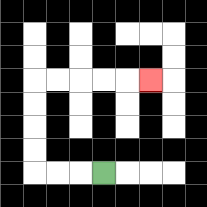{'start': '[4, 7]', 'end': '[6, 3]', 'path_directions': 'L,L,L,U,U,U,U,R,R,R,R,R', 'path_coordinates': '[[4, 7], [3, 7], [2, 7], [1, 7], [1, 6], [1, 5], [1, 4], [1, 3], [2, 3], [3, 3], [4, 3], [5, 3], [6, 3]]'}